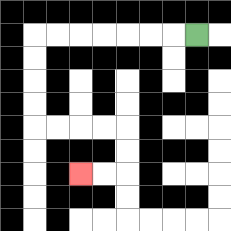{'start': '[8, 1]', 'end': '[3, 7]', 'path_directions': 'L,L,L,L,L,L,L,D,D,D,D,R,R,R,R,D,D,L,L', 'path_coordinates': '[[8, 1], [7, 1], [6, 1], [5, 1], [4, 1], [3, 1], [2, 1], [1, 1], [1, 2], [1, 3], [1, 4], [1, 5], [2, 5], [3, 5], [4, 5], [5, 5], [5, 6], [5, 7], [4, 7], [3, 7]]'}